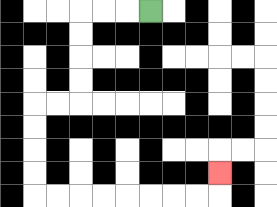{'start': '[6, 0]', 'end': '[9, 7]', 'path_directions': 'L,L,L,D,D,D,D,L,L,D,D,D,D,R,R,R,R,R,R,R,R,U', 'path_coordinates': '[[6, 0], [5, 0], [4, 0], [3, 0], [3, 1], [3, 2], [3, 3], [3, 4], [2, 4], [1, 4], [1, 5], [1, 6], [1, 7], [1, 8], [2, 8], [3, 8], [4, 8], [5, 8], [6, 8], [7, 8], [8, 8], [9, 8], [9, 7]]'}